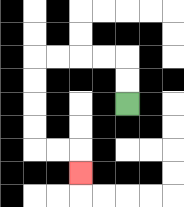{'start': '[5, 4]', 'end': '[3, 7]', 'path_directions': 'U,U,L,L,L,L,D,D,D,D,R,R,D', 'path_coordinates': '[[5, 4], [5, 3], [5, 2], [4, 2], [3, 2], [2, 2], [1, 2], [1, 3], [1, 4], [1, 5], [1, 6], [2, 6], [3, 6], [3, 7]]'}